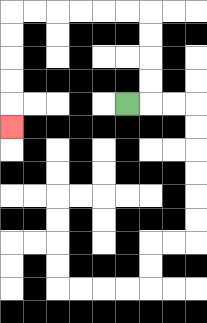{'start': '[5, 4]', 'end': '[0, 5]', 'path_directions': 'R,U,U,U,U,L,L,L,L,L,L,D,D,D,D,D', 'path_coordinates': '[[5, 4], [6, 4], [6, 3], [6, 2], [6, 1], [6, 0], [5, 0], [4, 0], [3, 0], [2, 0], [1, 0], [0, 0], [0, 1], [0, 2], [0, 3], [0, 4], [0, 5]]'}